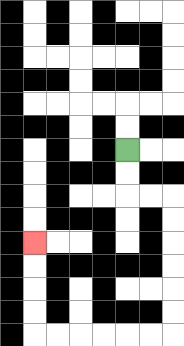{'start': '[5, 6]', 'end': '[1, 10]', 'path_directions': 'D,D,R,R,D,D,D,D,D,D,L,L,L,L,L,L,U,U,U,U', 'path_coordinates': '[[5, 6], [5, 7], [5, 8], [6, 8], [7, 8], [7, 9], [7, 10], [7, 11], [7, 12], [7, 13], [7, 14], [6, 14], [5, 14], [4, 14], [3, 14], [2, 14], [1, 14], [1, 13], [1, 12], [1, 11], [1, 10]]'}